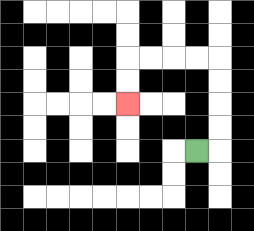{'start': '[8, 6]', 'end': '[5, 4]', 'path_directions': 'R,U,U,U,U,L,L,L,L,D,D', 'path_coordinates': '[[8, 6], [9, 6], [9, 5], [9, 4], [9, 3], [9, 2], [8, 2], [7, 2], [6, 2], [5, 2], [5, 3], [5, 4]]'}